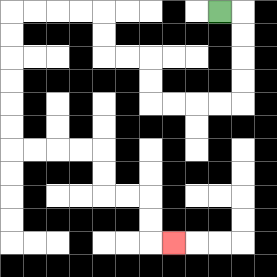{'start': '[9, 0]', 'end': '[7, 10]', 'path_directions': 'R,D,D,D,D,L,L,L,L,U,U,L,L,U,U,L,L,L,L,D,D,D,D,D,D,R,R,R,R,D,D,R,R,D,D,R', 'path_coordinates': '[[9, 0], [10, 0], [10, 1], [10, 2], [10, 3], [10, 4], [9, 4], [8, 4], [7, 4], [6, 4], [6, 3], [6, 2], [5, 2], [4, 2], [4, 1], [4, 0], [3, 0], [2, 0], [1, 0], [0, 0], [0, 1], [0, 2], [0, 3], [0, 4], [0, 5], [0, 6], [1, 6], [2, 6], [3, 6], [4, 6], [4, 7], [4, 8], [5, 8], [6, 8], [6, 9], [6, 10], [7, 10]]'}